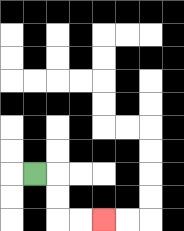{'start': '[1, 7]', 'end': '[4, 9]', 'path_directions': 'R,D,D,R,R', 'path_coordinates': '[[1, 7], [2, 7], [2, 8], [2, 9], [3, 9], [4, 9]]'}